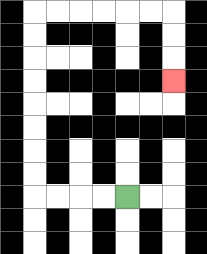{'start': '[5, 8]', 'end': '[7, 3]', 'path_directions': 'L,L,L,L,U,U,U,U,U,U,U,U,R,R,R,R,R,R,D,D,D', 'path_coordinates': '[[5, 8], [4, 8], [3, 8], [2, 8], [1, 8], [1, 7], [1, 6], [1, 5], [1, 4], [1, 3], [1, 2], [1, 1], [1, 0], [2, 0], [3, 0], [4, 0], [5, 0], [6, 0], [7, 0], [7, 1], [7, 2], [7, 3]]'}